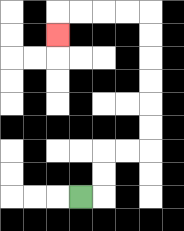{'start': '[3, 8]', 'end': '[2, 1]', 'path_directions': 'R,U,U,R,R,U,U,U,U,U,U,L,L,L,L,D', 'path_coordinates': '[[3, 8], [4, 8], [4, 7], [4, 6], [5, 6], [6, 6], [6, 5], [6, 4], [6, 3], [6, 2], [6, 1], [6, 0], [5, 0], [4, 0], [3, 0], [2, 0], [2, 1]]'}